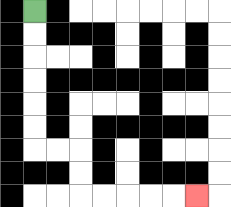{'start': '[1, 0]', 'end': '[8, 8]', 'path_directions': 'D,D,D,D,D,D,R,R,D,D,R,R,R,R,R', 'path_coordinates': '[[1, 0], [1, 1], [1, 2], [1, 3], [1, 4], [1, 5], [1, 6], [2, 6], [3, 6], [3, 7], [3, 8], [4, 8], [5, 8], [6, 8], [7, 8], [8, 8]]'}